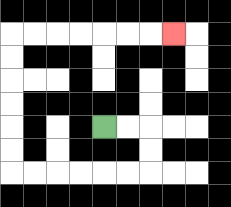{'start': '[4, 5]', 'end': '[7, 1]', 'path_directions': 'R,R,D,D,L,L,L,L,L,L,U,U,U,U,U,U,R,R,R,R,R,R,R', 'path_coordinates': '[[4, 5], [5, 5], [6, 5], [6, 6], [6, 7], [5, 7], [4, 7], [3, 7], [2, 7], [1, 7], [0, 7], [0, 6], [0, 5], [0, 4], [0, 3], [0, 2], [0, 1], [1, 1], [2, 1], [3, 1], [4, 1], [5, 1], [6, 1], [7, 1]]'}